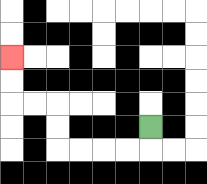{'start': '[6, 5]', 'end': '[0, 2]', 'path_directions': 'D,L,L,L,L,U,U,L,L,U,U', 'path_coordinates': '[[6, 5], [6, 6], [5, 6], [4, 6], [3, 6], [2, 6], [2, 5], [2, 4], [1, 4], [0, 4], [0, 3], [0, 2]]'}